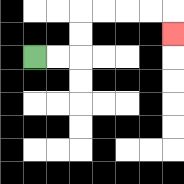{'start': '[1, 2]', 'end': '[7, 1]', 'path_directions': 'R,R,U,U,R,R,R,R,D', 'path_coordinates': '[[1, 2], [2, 2], [3, 2], [3, 1], [3, 0], [4, 0], [5, 0], [6, 0], [7, 0], [7, 1]]'}